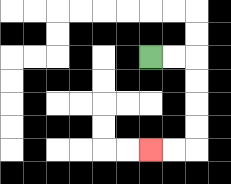{'start': '[6, 2]', 'end': '[6, 6]', 'path_directions': 'R,R,D,D,D,D,L,L', 'path_coordinates': '[[6, 2], [7, 2], [8, 2], [8, 3], [8, 4], [8, 5], [8, 6], [7, 6], [6, 6]]'}